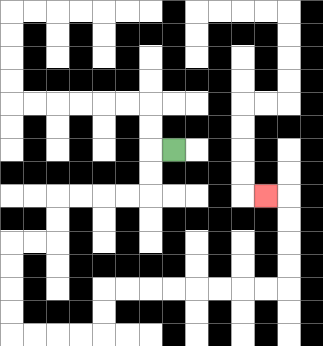{'start': '[7, 6]', 'end': '[11, 8]', 'path_directions': 'L,D,D,L,L,L,L,D,D,L,L,D,D,D,D,R,R,R,R,U,U,R,R,R,R,R,R,R,R,U,U,U,U,L', 'path_coordinates': '[[7, 6], [6, 6], [6, 7], [6, 8], [5, 8], [4, 8], [3, 8], [2, 8], [2, 9], [2, 10], [1, 10], [0, 10], [0, 11], [0, 12], [0, 13], [0, 14], [1, 14], [2, 14], [3, 14], [4, 14], [4, 13], [4, 12], [5, 12], [6, 12], [7, 12], [8, 12], [9, 12], [10, 12], [11, 12], [12, 12], [12, 11], [12, 10], [12, 9], [12, 8], [11, 8]]'}